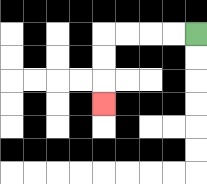{'start': '[8, 1]', 'end': '[4, 4]', 'path_directions': 'L,L,L,L,D,D,D', 'path_coordinates': '[[8, 1], [7, 1], [6, 1], [5, 1], [4, 1], [4, 2], [4, 3], [4, 4]]'}